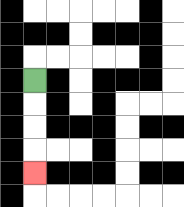{'start': '[1, 3]', 'end': '[1, 7]', 'path_directions': 'D,D,D,D', 'path_coordinates': '[[1, 3], [1, 4], [1, 5], [1, 6], [1, 7]]'}